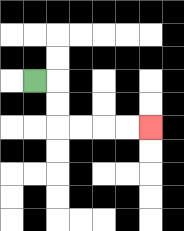{'start': '[1, 3]', 'end': '[6, 5]', 'path_directions': 'R,D,D,R,R,R,R', 'path_coordinates': '[[1, 3], [2, 3], [2, 4], [2, 5], [3, 5], [4, 5], [5, 5], [6, 5]]'}